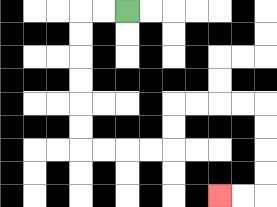{'start': '[5, 0]', 'end': '[9, 8]', 'path_directions': 'L,L,D,D,D,D,D,D,R,R,R,R,U,U,R,R,R,R,D,D,D,D,L,L', 'path_coordinates': '[[5, 0], [4, 0], [3, 0], [3, 1], [3, 2], [3, 3], [3, 4], [3, 5], [3, 6], [4, 6], [5, 6], [6, 6], [7, 6], [7, 5], [7, 4], [8, 4], [9, 4], [10, 4], [11, 4], [11, 5], [11, 6], [11, 7], [11, 8], [10, 8], [9, 8]]'}